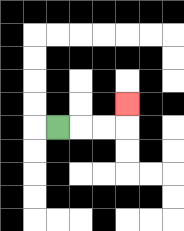{'start': '[2, 5]', 'end': '[5, 4]', 'path_directions': 'R,R,R,U', 'path_coordinates': '[[2, 5], [3, 5], [4, 5], [5, 5], [5, 4]]'}